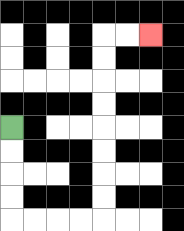{'start': '[0, 5]', 'end': '[6, 1]', 'path_directions': 'D,D,D,D,R,R,R,R,U,U,U,U,U,U,U,U,R,R', 'path_coordinates': '[[0, 5], [0, 6], [0, 7], [0, 8], [0, 9], [1, 9], [2, 9], [3, 9], [4, 9], [4, 8], [4, 7], [4, 6], [4, 5], [4, 4], [4, 3], [4, 2], [4, 1], [5, 1], [6, 1]]'}